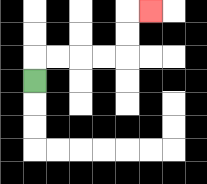{'start': '[1, 3]', 'end': '[6, 0]', 'path_directions': 'U,R,R,R,R,U,U,R', 'path_coordinates': '[[1, 3], [1, 2], [2, 2], [3, 2], [4, 2], [5, 2], [5, 1], [5, 0], [6, 0]]'}